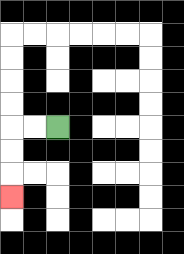{'start': '[2, 5]', 'end': '[0, 8]', 'path_directions': 'L,L,D,D,D', 'path_coordinates': '[[2, 5], [1, 5], [0, 5], [0, 6], [0, 7], [0, 8]]'}